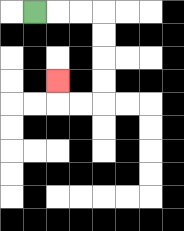{'start': '[1, 0]', 'end': '[2, 3]', 'path_directions': 'R,R,R,D,D,D,D,L,L,U', 'path_coordinates': '[[1, 0], [2, 0], [3, 0], [4, 0], [4, 1], [4, 2], [4, 3], [4, 4], [3, 4], [2, 4], [2, 3]]'}